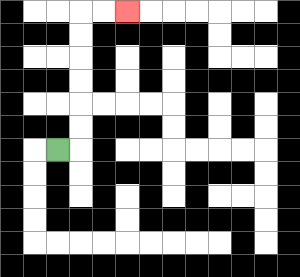{'start': '[2, 6]', 'end': '[5, 0]', 'path_directions': 'R,U,U,U,U,U,U,R,R', 'path_coordinates': '[[2, 6], [3, 6], [3, 5], [3, 4], [3, 3], [3, 2], [3, 1], [3, 0], [4, 0], [5, 0]]'}